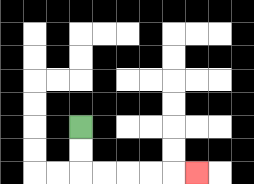{'start': '[3, 5]', 'end': '[8, 7]', 'path_directions': 'D,D,R,R,R,R,R', 'path_coordinates': '[[3, 5], [3, 6], [3, 7], [4, 7], [5, 7], [6, 7], [7, 7], [8, 7]]'}